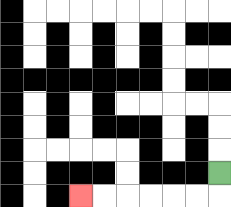{'start': '[9, 7]', 'end': '[3, 8]', 'path_directions': 'D,L,L,L,L,L,L', 'path_coordinates': '[[9, 7], [9, 8], [8, 8], [7, 8], [6, 8], [5, 8], [4, 8], [3, 8]]'}